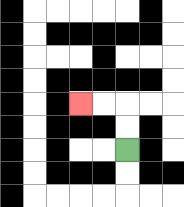{'start': '[5, 6]', 'end': '[3, 4]', 'path_directions': 'U,U,L,L', 'path_coordinates': '[[5, 6], [5, 5], [5, 4], [4, 4], [3, 4]]'}